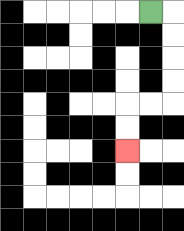{'start': '[6, 0]', 'end': '[5, 6]', 'path_directions': 'R,D,D,D,D,L,L,D,D', 'path_coordinates': '[[6, 0], [7, 0], [7, 1], [7, 2], [7, 3], [7, 4], [6, 4], [5, 4], [5, 5], [5, 6]]'}